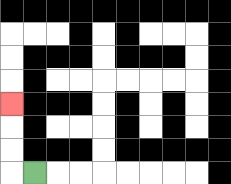{'start': '[1, 7]', 'end': '[0, 4]', 'path_directions': 'L,U,U,U', 'path_coordinates': '[[1, 7], [0, 7], [0, 6], [0, 5], [0, 4]]'}